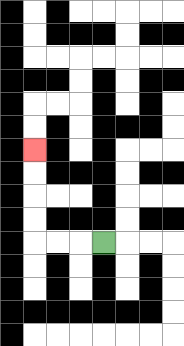{'start': '[4, 10]', 'end': '[1, 6]', 'path_directions': 'L,L,L,U,U,U,U', 'path_coordinates': '[[4, 10], [3, 10], [2, 10], [1, 10], [1, 9], [1, 8], [1, 7], [1, 6]]'}